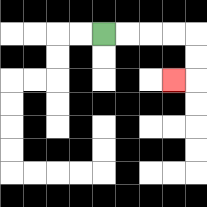{'start': '[4, 1]', 'end': '[7, 3]', 'path_directions': 'R,R,R,R,D,D,L', 'path_coordinates': '[[4, 1], [5, 1], [6, 1], [7, 1], [8, 1], [8, 2], [8, 3], [7, 3]]'}